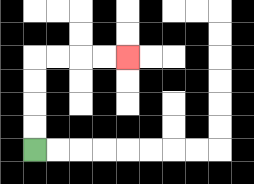{'start': '[1, 6]', 'end': '[5, 2]', 'path_directions': 'U,U,U,U,R,R,R,R', 'path_coordinates': '[[1, 6], [1, 5], [1, 4], [1, 3], [1, 2], [2, 2], [3, 2], [4, 2], [5, 2]]'}